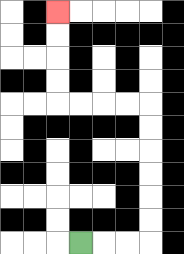{'start': '[3, 10]', 'end': '[2, 0]', 'path_directions': 'R,R,R,U,U,U,U,U,U,L,L,L,L,U,U,U,U', 'path_coordinates': '[[3, 10], [4, 10], [5, 10], [6, 10], [6, 9], [6, 8], [6, 7], [6, 6], [6, 5], [6, 4], [5, 4], [4, 4], [3, 4], [2, 4], [2, 3], [2, 2], [2, 1], [2, 0]]'}